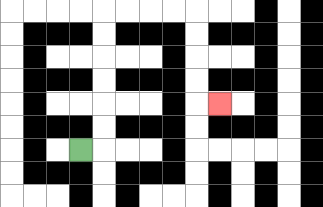{'start': '[3, 6]', 'end': '[9, 4]', 'path_directions': 'R,U,U,U,U,U,U,R,R,R,R,D,D,D,D,R', 'path_coordinates': '[[3, 6], [4, 6], [4, 5], [4, 4], [4, 3], [4, 2], [4, 1], [4, 0], [5, 0], [6, 0], [7, 0], [8, 0], [8, 1], [8, 2], [8, 3], [8, 4], [9, 4]]'}